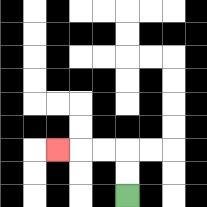{'start': '[5, 8]', 'end': '[2, 6]', 'path_directions': 'U,U,L,L,L', 'path_coordinates': '[[5, 8], [5, 7], [5, 6], [4, 6], [3, 6], [2, 6]]'}